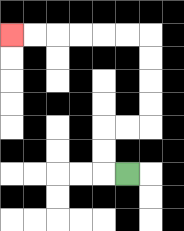{'start': '[5, 7]', 'end': '[0, 1]', 'path_directions': 'L,U,U,R,R,U,U,U,U,L,L,L,L,L,L', 'path_coordinates': '[[5, 7], [4, 7], [4, 6], [4, 5], [5, 5], [6, 5], [6, 4], [6, 3], [6, 2], [6, 1], [5, 1], [4, 1], [3, 1], [2, 1], [1, 1], [0, 1]]'}